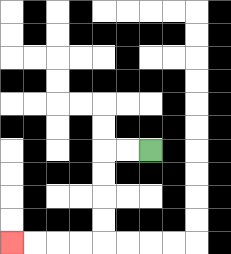{'start': '[6, 6]', 'end': '[0, 10]', 'path_directions': 'L,L,D,D,D,D,L,L,L,L', 'path_coordinates': '[[6, 6], [5, 6], [4, 6], [4, 7], [4, 8], [4, 9], [4, 10], [3, 10], [2, 10], [1, 10], [0, 10]]'}